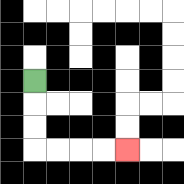{'start': '[1, 3]', 'end': '[5, 6]', 'path_directions': 'D,D,D,R,R,R,R', 'path_coordinates': '[[1, 3], [1, 4], [1, 5], [1, 6], [2, 6], [3, 6], [4, 6], [5, 6]]'}